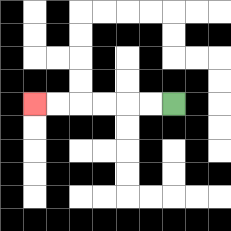{'start': '[7, 4]', 'end': '[1, 4]', 'path_directions': 'L,L,L,L,L,L', 'path_coordinates': '[[7, 4], [6, 4], [5, 4], [4, 4], [3, 4], [2, 4], [1, 4]]'}